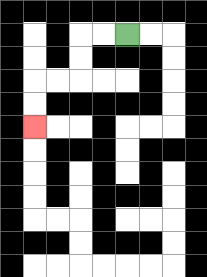{'start': '[5, 1]', 'end': '[1, 5]', 'path_directions': 'L,L,D,D,L,L,D,D', 'path_coordinates': '[[5, 1], [4, 1], [3, 1], [3, 2], [3, 3], [2, 3], [1, 3], [1, 4], [1, 5]]'}